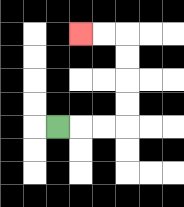{'start': '[2, 5]', 'end': '[3, 1]', 'path_directions': 'R,R,R,U,U,U,U,L,L', 'path_coordinates': '[[2, 5], [3, 5], [4, 5], [5, 5], [5, 4], [5, 3], [5, 2], [5, 1], [4, 1], [3, 1]]'}